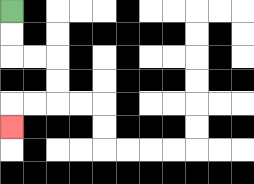{'start': '[0, 0]', 'end': '[0, 5]', 'path_directions': 'D,D,R,R,D,D,L,L,D', 'path_coordinates': '[[0, 0], [0, 1], [0, 2], [1, 2], [2, 2], [2, 3], [2, 4], [1, 4], [0, 4], [0, 5]]'}